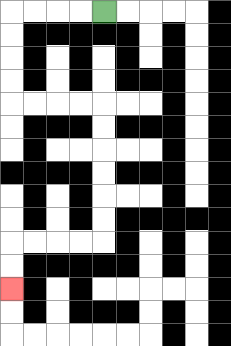{'start': '[4, 0]', 'end': '[0, 12]', 'path_directions': 'L,L,L,L,D,D,D,D,R,R,R,R,D,D,D,D,D,D,L,L,L,L,D,D', 'path_coordinates': '[[4, 0], [3, 0], [2, 0], [1, 0], [0, 0], [0, 1], [0, 2], [0, 3], [0, 4], [1, 4], [2, 4], [3, 4], [4, 4], [4, 5], [4, 6], [4, 7], [4, 8], [4, 9], [4, 10], [3, 10], [2, 10], [1, 10], [0, 10], [0, 11], [0, 12]]'}